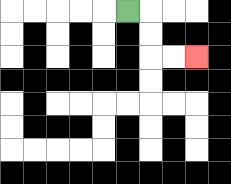{'start': '[5, 0]', 'end': '[8, 2]', 'path_directions': 'R,D,D,R,R', 'path_coordinates': '[[5, 0], [6, 0], [6, 1], [6, 2], [7, 2], [8, 2]]'}